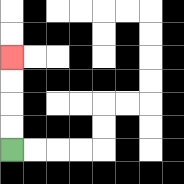{'start': '[0, 6]', 'end': '[0, 2]', 'path_directions': 'U,U,U,U', 'path_coordinates': '[[0, 6], [0, 5], [0, 4], [0, 3], [0, 2]]'}